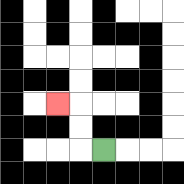{'start': '[4, 6]', 'end': '[2, 4]', 'path_directions': 'L,U,U,L', 'path_coordinates': '[[4, 6], [3, 6], [3, 5], [3, 4], [2, 4]]'}